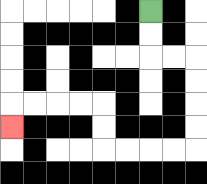{'start': '[6, 0]', 'end': '[0, 5]', 'path_directions': 'D,D,R,R,D,D,D,D,L,L,L,L,U,U,L,L,L,L,D', 'path_coordinates': '[[6, 0], [6, 1], [6, 2], [7, 2], [8, 2], [8, 3], [8, 4], [8, 5], [8, 6], [7, 6], [6, 6], [5, 6], [4, 6], [4, 5], [4, 4], [3, 4], [2, 4], [1, 4], [0, 4], [0, 5]]'}